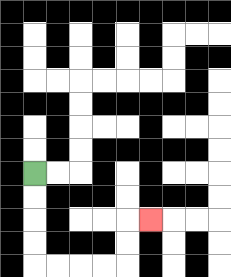{'start': '[1, 7]', 'end': '[6, 9]', 'path_directions': 'D,D,D,D,R,R,R,R,U,U,R', 'path_coordinates': '[[1, 7], [1, 8], [1, 9], [1, 10], [1, 11], [2, 11], [3, 11], [4, 11], [5, 11], [5, 10], [5, 9], [6, 9]]'}